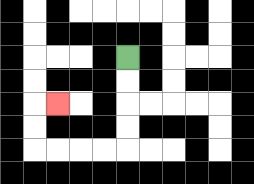{'start': '[5, 2]', 'end': '[2, 4]', 'path_directions': 'D,D,D,D,L,L,L,L,U,U,R', 'path_coordinates': '[[5, 2], [5, 3], [5, 4], [5, 5], [5, 6], [4, 6], [3, 6], [2, 6], [1, 6], [1, 5], [1, 4], [2, 4]]'}